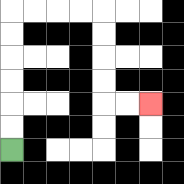{'start': '[0, 6]', 'end': '[6, 4]', 'path_directions': 'U,U,U,U,U,U,R,R,R,R,D,D,D,D,R,R', 'path_coordinates': '[[0, 6], [0, 5], [0, 4], [0, 3], [0, 2], [0, 1], [0, 0], [1, 0], [2, 0], [3, 0], [4, 0], [4, 1], [4, 2], [4, 3], [4, 4], [5, 4], [6, 4]]'}